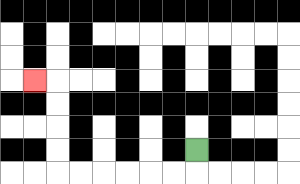{'start': '[8, 6]', 'end': '[1, 3]', 'path_directions': 'D,L,L,L,L,L,L,U,U,U,U,L', 'path_coordinates': '[[8, 6], [8, 7], [7, 7], [6, 7], [5, 7], [4, 7], [3, 7], [2, 7], [2, 6], [2, 5], [2, 4], [2, 3], [1, 3]]'}